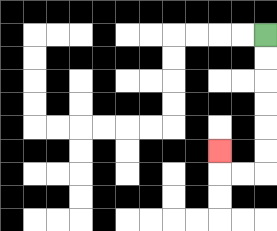{'start': '[11, 1]', 'end': '[9, 6]', 'path_directions': 'D,D,D,D,D,D,L,L,U', 'path_coordinates': '[[11, 1], [11, 2], [11, 3], [11, 4], [11, 5], [11, 6], [11, 7], [10, 7], [9, 7], [9, 6]]'}